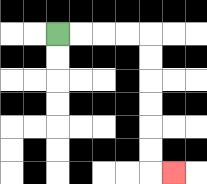{'start': '[2, 1]', 'end': '[7, 7]', 'path_directions': 'R,R,R,R,D,D,D,D,D,D,R', 'path_coordinates': '[[2, 1], [3, 1], [4, 1], [5, 1], [6, 1], [6, 2], [6, 3], [6, 4], [6, 5], [6, 6], [6, 7], [7, 7]]'}